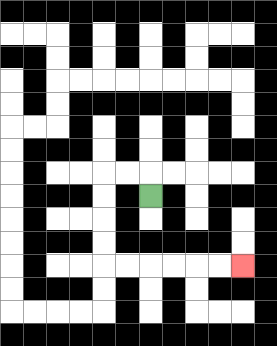{'start': '[6, 8]', 'end': '[10, 11]', 'path_directions': 'U,L,L,D,D,D,D,R,R,R,R,R,R', 'path_coordinates': '[[6, 8], [6, 7], [5, 7], [4, 7], [4, 8], [4, 9], [4, 10], [4, 11], [5, 11], [6, 11], [7, 11], [8, 11], [9, 11], [10, 11]]'}